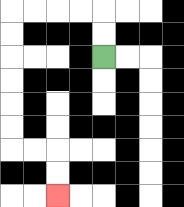{'start': '[4, 2]', 'end': '[2, 8]', 'path_directions': 'U,U,L,L,L,L,D,D,D,D,D,D,R,R,D,D', 'path_coordinates': '[[4, 2], [4, 1], [4, 0], [3, 0], [2, 0], [1, 0], [0, 0], [0, 1], [0, 2], [0, 3], [0, 4], [0, 5], [0, 6], [1, 6], [2, 6], [2, 7], [2, 8]]'}